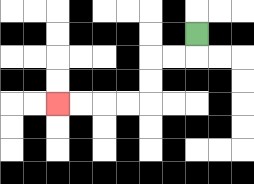{'start': '[8, 1]', 'end': '[2, 4]', 'path_directions': 'D,L,L,D,D,L,L,L,L', 'path_coordinates': '[[8, 1], [8, 2], [7, 2], [6, 2], [6, 3], [6, 4], [5, 4], [4, 4], [3, 4], [2, 4]]'}